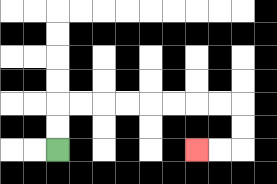{'start': '[2, 6]', 'end': '[8, 6]', 'path_directions': 'U,U,R,R,R,R,R,R,R,R,D,D,L,L', 'path_coordinates': '[[2, 6], [2, 5], [2, 4], [3, 4], [4, 4], [5, 4], [6, 4], [7, 4], [8, 4], [9, 4], [10, 4], [10, 5], [10, 6], [9, 6], [8, 6]]'}